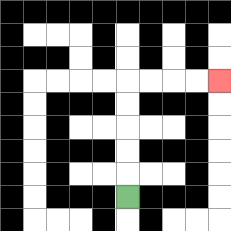{'start': '[5, 8]', 'end': '[9, 3]', 'path_directions': 'U,U,U,U,U,R,R,R,R', 'path_coordinates': '[[5, 8], [5, 7], [5, 6], [5, 5], [5, 4], [5, 3], [6, 3], [7, 3], [8, 3], [9, 3]]'}